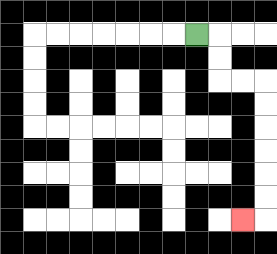{'start': '[8, 1]', 'end': '[10, 9]', 'path_directions': 'R,D,D,R,R,D,D,D,D,D,D,L', 'path_coordinates': '[[8, 1], [9, 1], [9, 2], [9, 3], [10, 3], [11, 3], [11, 4], [11, 5], [11, 6], [11, 7], [11, 8], [11, 9], [10, 9]]'}